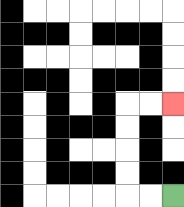{'start': '[7, 8]', 'end': '[7, 4]', 'path_directions': 'L,L,U,U,U,U,R,R', 'path_coordinates': '[[7, 8], [6, 8], [5, 8], [5, 7], [5, 6], [5, 5], [5, 4], [6, 4], [7, 4]]'}